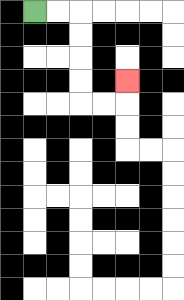{'start': '[1, 0]', 'end': '[5, 3]', 'path_directions': 'R,R,D,D,D,D,R,R,U', 'path_coordinates': '[[1, 0], [2, 0], [3, 0], [3, 1], [3, 2], [3, 3], [3, 4], [4, 4], [5, 4], [5, 3]]'}